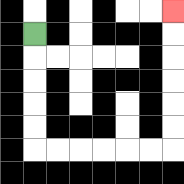{'start': '[1, 1]', 'end': '[7, 0]', 'path_directions': 'D,D,D,D,D,R,R,R,R,R,R,U,U,U,U,U,U', 'path_coordinates': '[[1, 1], [1, 2], [1, 3], [1, 4], [1, 5], [1, 6], [2, 6], [3, 6], [4, 6], [5, 6], [6, 6], [7, 6], [7, 5], [7, 4], [7, 3], [7, 2], [7, 1], [7, 0]]'}